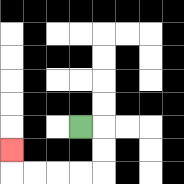{'start': '[3, 5]', 'end': '[0, 6]', 'path_directions': 'R,D,D,L,L,L,L,U', 'path_coordinates': '[[3, 5], [4, 5], [4, 6], [4, 7], [3, 7], [2, 7], [1, 7], [0, 7], [0, 6]]'}